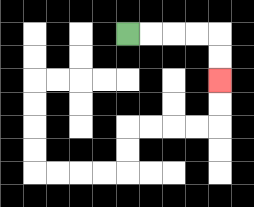{'start': '[5, 1]', 'end': '[9, 3]', 'path_directions': 'R,R,R,R,D,D', 'path_coordinates': '[[5, 1], [6, 1], [7, 1], [8, 1], [9, 1], [9, 2], [9, 3]]'}